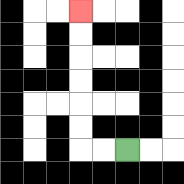{'start': '[5, 6]', 'end': '[3, 0]', 'path_directions': 'L,L,U,U,U,U,U,U', 'path_coordinates': '[[5, 6], [4, 6], [3, 6], [3, 5], [3, 4], [3, 3], [3, 2], [3, 1], [3, 0]]'}